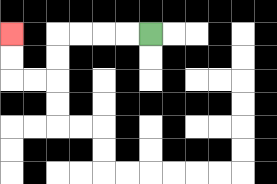{'start': '[6, 1]', 'end': '[0, 1]', 'path_directions': 'L,L,L,L,D,D,L,L,U,U', 'path_coordinates': '[[6, 1], [5, 1], [4, 1], [3, 1], [2, 1], [2, 2], [2, 3], [1, 3], [0, 3], [0, 2], [0, 1]]'}